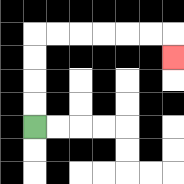{'start': '[1, 5]', 'end': '[7, 2]', 'path_directions': 'U,U,U,U,R,R,R,R,R,R,D', 'path_coordinates': '[[1, 5], [1, 4], [1, 3], [1, 2], [1, 1], [2, 1], [3, 1], [4, 1], [5, 1], [6, 1], [7, 1], [7, 2]]'}